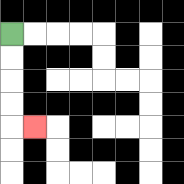{'start': '[0, 1]', 'end': '[1, 5]', 'path_directions': 'D,D,D,D,R', 'path_coordinates': '[[0, 1], [0, 2], [0, 3], [0, 4], [0, 5], [1, 5]]'}